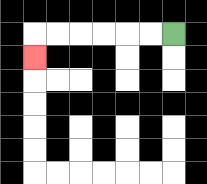{'start': '[7, 1]', 'end': '[1, 2]', 'path_directions': 'L,L,L,L,L,L,D', 'path_coordinates': '[[7, 1], [6, 1], [5, 1], [4, 1], [3, 1], [2, 1], [1, 1], [1, 2]]'}